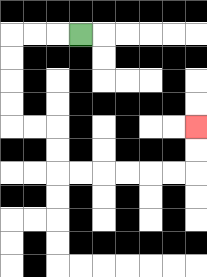{'start': '[3, 1]', 'end': '[8, 5]', 'path_directions': 'L,L,L,D,D,D,D,R,R,D,D,R,R,R,R,R,R,U,U', 'path_coordinates': '[[3, 1], [2, 1], [1, 1], [0, 1], [0, 2], [0, 3], [0, 4], [0, 5], [1, 5], [2, 5], [2, 6], [2, 7], [3, 7], [4, 7], [5, 7], [6, 7], [7, 7], [8, 7], [8, 6], [8, 5]]'}